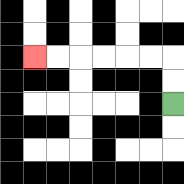{'start': '[7, 4]', 'end': '[1, 2]', 'path_directions': 'U,U,L,L,L,L,L,L', 'path_coordinates': '[[7, 4], [7, 3], [7, 2], [6, 2], [5, 2], [4, 2], [3, 2], [2, 2], [1, 2]]'}